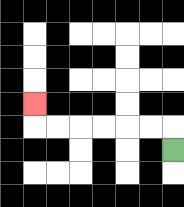{'start': '[7, 6]', 'end': '[1, 4]', 'path_directions': 'U,L,L,L,L,L,L,U', 'path_coordinates': '[[7, 6], [7, 5], [6, 5], [5, 5], [4, 5], [3, 5], [2, 5], [1, 5], [1, 4]]'}